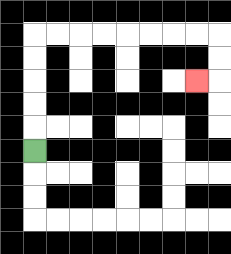{'start': '[1, 6]', 'end': '[8, 3]', 'path_directions': 'U,U,U,U,U,R,R,R,R,R,R,R,R,D,D,L', 'path_coordinates': '[[1, 6], [1, 5], [1, 4], [1, 3], [1, 2], [1, 1], [2, 1], [3, 1], [4, 1], [5, 1], [6, 1], [7, 1], [8, 1], [9, 1], [9, 2], [9, 3], [8, 3]]'}